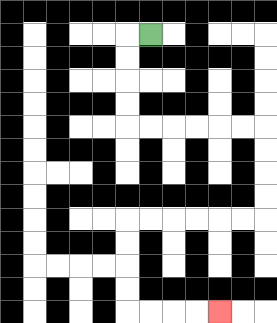{'start': '[6, 1]', 'end': '[9, 13]', 'path_directions': 'L,D,D,D,D,R,R,R,R,R,R,D,D,D,D,L,L,L,L,L,L,D,D,D,D,R,R,R,R', 'path_coordinates': '[[6, 1], [5, 1], [5, 2], [5, 3], [5, 4], [5, 5], [6, 5], [7, 5], [8, 5], [9, 5], [10, 5], [11, 5], [11, 6], [11, 7], [11, 8], [11, 9], [10, 9], [9, 9], [8, 9], [7, 9], [6, 9], [5, 9], [5, 10], [5, 11], [5, 12], [5, 13], [6, 13], [7, 13], [8, 13], [9, 13]]'}